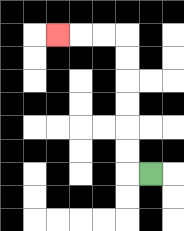{'start': '[6, 7]', 'end': '[2, 1]', 'path_directions': 'L,U,U,U,U,U,U,L,L,L', 'path_coordinates': '[[6, 7], [5, 7], [5, 6], [5, 5], [5, 4], [5, 3], [5, 2], [5, 1], [4, 1], [3, 1], [2, 1]]'}